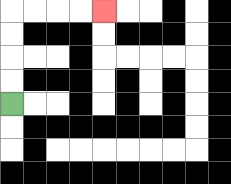{'start': '[0, 4]', 'end': '[4, 0]', 'path_directions': 'U,U,U,U,R,R,R,R', 'path_coordinates': '[[0, 4], [0, 3], [0, 2], [0, 1], [0, 0], [1, 0], [2, 0], [3, 0], [4, 0]]'}